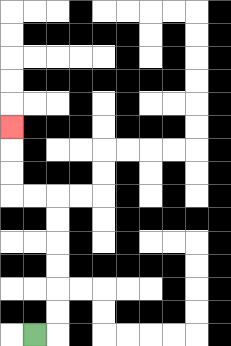{'start': '[1, 14]', 'end': '[0, 5]', 'path_directions': 'R,U,U,U,U,U,U,L,L,U,U,U', 'path_coordinates': '[[1, 14], [2, 14], [2, 13], [2, 12], [2, 11], [2, 10], [2, 9], [2, 8], [1, 8], [0, 8], [0, 7], [0, 6], [0, 5]]'}